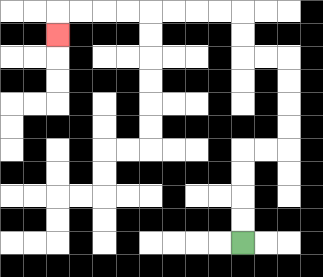{'start': '[10, 10]', 'end': '[2, 1]', 'path_directions': 'U,U,U,U,R,R,U,U,U,U,L,L,U,U,L,L,L,L,L,L,L,L,D', 'path_coordinates': '[[10, 10], [10, 9], [10, 8], [10, 7], [10, 6], [11, 6], [12, 6], [12, 5], [12, 4], [12, 3], [12, 2], [11, 2], [10, 2], [10, 1], [10, 0], [9, 0], [8, 0], [7, 0], [6, 0], [5, 0], [4, 0], [3, 0], [2, 0], [2, 1]]'}